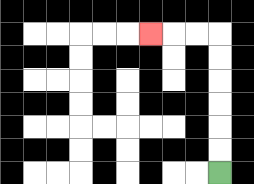{'start': '[9, 7]', 'end': '[6, 1]', 'path_directions': 'U,U,U,U,U,U,L,L,L', 'path_coordinates': '[[9, 7], [9, 6], [9, 5], [9, 4], [9, 3], [9, 2], [9, 1], [8, 1], [7, 1], [6, 1]]'}